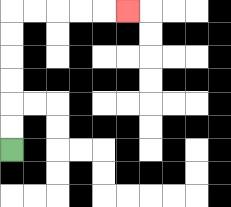{'start': '[0, 6]', 'end': '[5, 0]', 'path_directions': 'U,U,U,U,U,U,R,R,R,R,R', 'path_coordinates': '[[0, 6], [0, 5], [0, 4], [0, 3], [0, 2], [0, 1], [0, 0], [1, 0], [2, 0], [3, 0], [4, 0], [5, 0]]'}